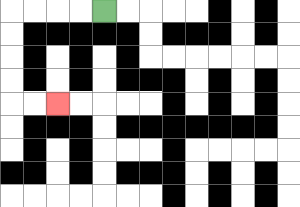{'start': '[4, 0]', 'end': '[2, 4]', 'path_directions': 'L,L,L,L,D,D,D,D,R,R', 'path_coordinates': '[[4, 0], [3, 0], [2, 0], [1, 0], [0, 0], [0, 1], [0, 2], [0, 3], [0, 4], [1, 4], [2, 4]]'}